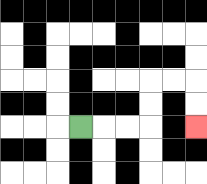{'start': '[3, 5]', 'end': '[8, 5]', 'path_directions': 'R,R,R,U,U,R,R,D,D', 'path_coordinates': '[[3, 5], [4, 5], [5, 5], [6, 5], [6, 4], [6, 3], [7, 3], [8, 3], [8, 4], [8, 5]]'}